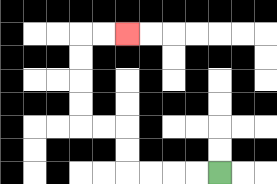{'start': '[9, 7]', 'end': '[5, 1]', 'path_directions': 'L,L,L,L,U,U,L,L,U,U,U,U,R,R', 'path_coordinates': '[[9, 7], [8, 7], [7, 7], [6, 7], [5, 7], [5, 6], [5, 5], [4, 5], [3, 5], [3, 4], [3, 3], [3, 2], [3, 1], [4, 1], [5, 1]]'}